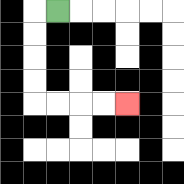{'start': '[2, 0]', 'end': '[5, 4]', 'path_directions': 'L,D,D,D,D,R,R,R,R', 'path_coordinates': '[[2, 0], [1, 0], [1, 1], [1, 2], [1, 3], [1, 4], [2, 4], [3, 4], [4, 4], [5, 4]]'}